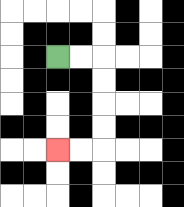{'start': '[2, 2]', 'end': '[2, 6]', 'path_directions': 'R,R,D,D,D,D,L,L', 'path_coordinates': '[[2, 2], [3, 2], [4, 2], [4, 3], [4, 4], [4, 5], [4, 6], [3, 6], [2, 6]]'}